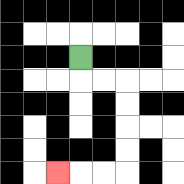{'start': '[3, 2]', 'end': '[2, 7]', 'path_directions': 'D,R,R,D,D,D,D,L,L,L', 'path_coordinates': '[[3, 2], [3, 3], [4, 3], [5, 3], [5, 4], [5, 5], [5, 6], [5, 7], [4, 7], [3, 7], [2, 7]]'}